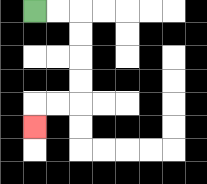{'start': '[1, 0]', 'end': '[1, 5]', 'path_directions': 'R,R,D,D,D,D,L,L,D', 'path_coordinates': '[[1, 0], [2, 0], [3, 0], [3, 1], [3, 2], [3, 3], [3, 4], [2, 4], [1, 4], [1, 5]]'}